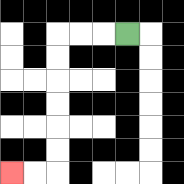{'start': '[5, 1]', 'end': '[0, 7]', 'path_directions': 'L,L,L,D,D,D,D,D,D,L,L', 'path_coordinates': '[[5, 1], [4, 1], [3, 1], [2, 1], [2, 2], [2, 3], [2, 4], [2, 5], [2, 6], [2, 7], [1, 7], [0, 7]]'}